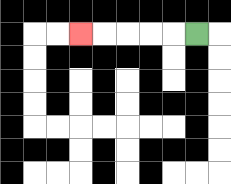{'start': '[8, 1]', 'end': '[3, 1]', 'path_directions': 'L,L,L,L,L', 'path_coordinates': '[[8, 1], [7, 1], [6, 1], [5, 1], [4, 1], [3, 1]]'}